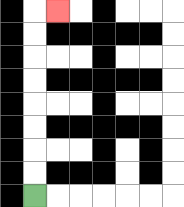{'start': '[1, 8]', 'end': '[2, 0]', 'path_directions': 'U,U,U,U,U,U,U,U,R', 'path_coordinates': '[[1, 8], [1, 7], [1, 6], [1, 5], [1, 4], [1, 3], [1, 2], [1, 1], [1, 0], [2, 0]]'}